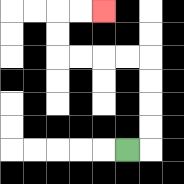{'start': '[5, 6]', 'end': '[4, 0]', 'path_directions': 'R,U,U,U,U,L,L,L,L,U,U,R,R', 'path_coordinates': '[[5, 6], [6, 6], [6, 5], [6, 4], [6, 3], [6, 2], [5, 2], [4, 2], [3, 2], [2, 2], [2, 1], [2, 0], [3, 0], [4, 0]]'}